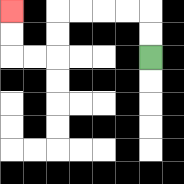{'start': '[6, 2]', 'end': '[0, 0]', 'path_directions': 'U,U,L,L,L,L,D,D,L,L,U,U', 'path_coordinates': '[[6, 2], [6, 1], [6, 0], [5, 0], [4, 0], [3, 0], [2, 0], [2, 1], [2, 2], [1, 2], [0, 2], [0, 1], [0, 0]]'}